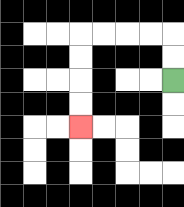{'start': '[7, 3]', 'end': '[3, 5]', 'path_directions': 'U,U,L,L,L,L,D,D,D,D', 'path_coordinates': '[[7, 3], [7, 2], [7, 1], [6, 1], [5, 1], [4, 1], [3, 1], [3, 2], [3, 3], [3, 4], [3, 5]]'}